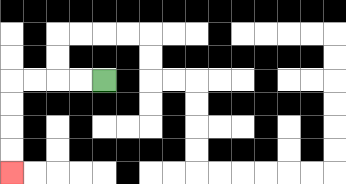{'start': '[4, 3]', 'end': '[0, 7]', 'path_directions': 'L,L,L,L,D,D,D,D', 'path_coordinates': '[[4, 3], [3, 3], [2, 3], [1, 3], [0, 3], [0, 4], [0, 5], [0, 6], [0, 7]]'}